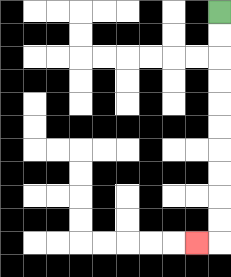{'start': '[9, 0]', 'end': '[8, 10]', 'path_directions': 'D,D,D,D,D,D,D,D,D,D,L', 'path_coordinates': '[[9, 0], [9, 1], [9, 2], [9, 3], [9, 4], [9, 5], [9, 6], [9, 7], [9, 8], [9, 9], [9, 10], [8, 10]]'}